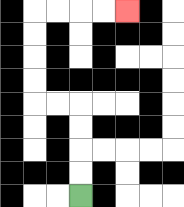{'start': '[3, 8]', 'end': '[5, 0]', 'path_directions': 'U,U,U,U,L,L,U,U,U,U,R,R,R,R', 'path_coordinates': '[[3, 8], [3, 7], [3, 6], [3, 5], [3, 4], [2, 4], [1, 4], [1, 3], [1, 2], [1, 1], [1, 0], [2, 0], [3, 0], [4, 0], [5, 0]]'}